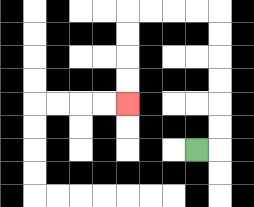{'start': '[8, 6]', 'end': '[5, 4]', 'path_directions': 'R,U,U,U,U,U,U,L,L,L,L,D,D,D,D', 'path_coordinates': '[[8, 6], [9, 6], [9, 5], [9, 4], [9, 3], [9, 2], [9, 1], [9, 0], [8, 0], [7, 0], [6, 0], [5, 0], [5, 1], [5, 2], [5, 3], [5, 4]]'}